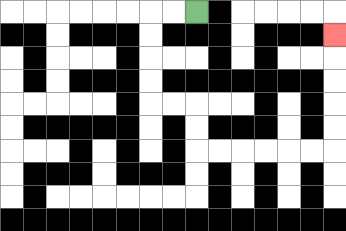{'start': '[8, 0]', 'end': '[14, 1]', 'path_directions': 'L,L,D,D,D,D,R,R,D,D,R,R,R,R,R,R,U,U,U,U,U', 'path_coordinates': '[[8, 0], [7, 0], [6, 0], [6, 1], [6, 2], [6, 3], [6, 4], [7, 4], [8, 4], [8, 5], [8, 6], [9, 6], [10, 6], [11, 6], [12, 6], [13, 6], [14, 6], [14, 5], [14, 4], [14, 3], [14, 2], [14, 1]]'}